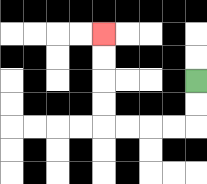{'start': '[8, 3]', 'end': '[4, 1]', 'path_directions': 'D,D,L,L,L,L,U,U,U,U', 'path_coordinates': '[[8, 3], [8, 4], [8, 5], [7, 5], [6, 5], [5, 5], [4, 5], [4, 4], [4, 3], [4, 2], [4, 1]]'}